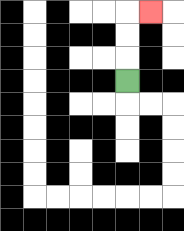{'start': '[5, 3]', 'end': '[6, 0]', 'path_directions': 'U,U,U,R', 'path_coordinates': '[[5, 3], [5, 2], [5, 1], [5, 0], [6, 0]]'}